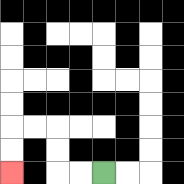{'start': '[4, 7]', 'end': '[0, 7]', 'path_directions': 'L,L,U,U,L,L,D,D', 'path_coordinates': '[[4, 7], [3, 7], [2, 7], [2, 6], [2, 5], [1, 5], [0, 5], [0, 6], [0, 7]]'}